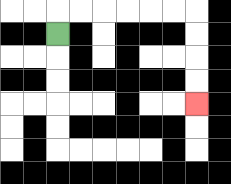{'start': '[2, 1]', 'end': '[8, 4]', 'path_directions': 'U,R,R,R,R,R,R,D,D,D,D', 'path_coordinates': '[[2, 1], [2, 0], [3, 0], [4, 0], [5, 0], [6, 0], [7, 0], [8, 0], [8, 1], [8, 2], [8, 3], [8, 4]]'}